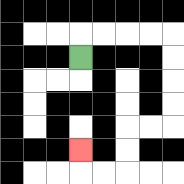{'start': '[3, 2]', 'end': '[3, 6]', 'path_directions': 'U,R,R,R,R,D,D,D,D,L,L,D,D,L,L,U', 'path_coordinates': '[[3, 2], [3, 1], [4, 1], [5, 1], [6, 1], [7, 1], [7, 2], [7, 3], [7, 4], [7, 5], [6, 5], [5, 5], [5, 6], [5, 7], [4, 7], [3, 7], [3, 6]]'}